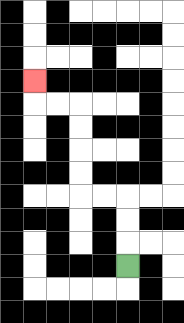{'start': '[5, 11]', 'end': '[1, 3]', 'path_directions': 'U,U,U,L,L,U,U,U,U,L,L,U', 'path_coordinates': '[[5, 11], [5, 10], [5, 9], [5, 8], [4, 8], [3, 8], [3, 7], [3, 6], [3, 5], [3, 4], [2, 4], [1, 4], [1, 3]]'}